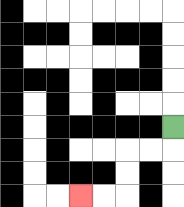{'start': '[7, 5]', 'end': '[3, 8]', 'path_directions': 'D,L,L,D,D,L,L', 'path_coordinates': '[[7, 5], [7, 6], [6, 6], [5, 6], [5, 7], [5, 8], [4, 8], [3, 8]]'}